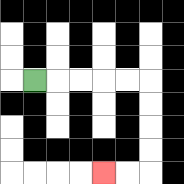{'start': '[1, 3]', 'end': '[4, 7]', 'path_directions': 'R,R,R,R,R,D,D,D,D,L,L', 'path_coordinates': '[[1, 3], [2, 3], [3, 3], [4, 3], [5, 3], [6, 3], [6, 4], [6, 5], [6, 6], [6, 7], [5, 7], [4, 7]]'}